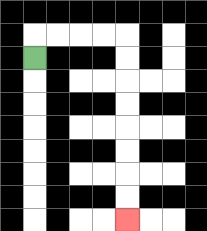{'start': '[1, 2]', 'end': '[5, 9]', 'path_directions': 'U,R,R,R,R,D,D,D,D,D,D,D,D', 'path_coordinates': '[[1, 2], [1, 1], [2, 1], [3, 1], [4, 1], [5, 1], [5, 2], [5, 3], [5, 4], [5, 5], [5, 6], [5, 7], [5, 8], [5, 9]]'}